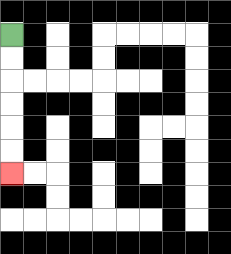{'start': '[0, 1]', 'end': '[0, 7]', 'path_directions': 'D,D,D,D,D,D', 'path_coordinates': '[[0, 1], [0, 2], [0, 3], [0, 4], [0, 5], [0, 6], [0, 7]]'}